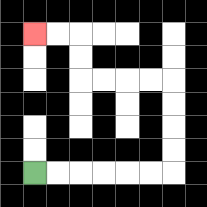{'start': '[1, 7]', 'end': '[1, 1]', 'path_directions': 'R,R,R,R,R,R,U,U,U,U,L,L,L,L,U,U,L,L', 'path_coordinates': '[[1, 7], [2, 7], [3, 7], [4, 7], [5, 7], [6, 7], [7, 7], [7, 6], [7, 5], [7, 4], [7, 3], [6, 3], [5, 3], [4, 3], [3, 3], [3, 2], [3, 1], [2, 1], [1, 1]]'}